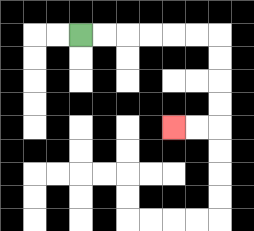{'start': '[3, 1]', 'end': '[7, 5]', 'path_directions': 'R,R,R,R,R,R,D,D,D,D,L,L', 'path_coordinates': '[[3, 1], [4, 1], [5, 1], [6, 1], [7, 1], [8, 1], [9, 1], [9, 2], [9, 3], [9, 4], [9, 5], [8, 5], [7, 5]]'}